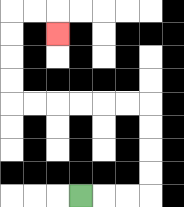{'start': '[3, 8]', 'end': '[2, 1]', 'path_directions': 'R,R,R,U,U,U,U,L,L,L,L,L,L,U,U,U,U,R,R,D', 'path_coordinates': '[[3, 8], [4, 8], [5, 8], [6, 8], [6, 7], [6, 6], [6, 5], [6, 4], [5, 4], [4, 4], [3, 4], [2, 4], [1, 4], [0, 4], [0, 3], [0, 2], [0, 1], [0, 0], [1, 0], [2, 0], [2, 1]]'}